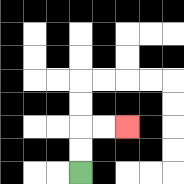{'start': '[3, 7]', 'end': '[5, 5]', 'path_directions': 'U,U,R,R', 'path_coordinates': '[[3, 7], [3, 6], [3, 5], [4, 5], [5, 5]]'}